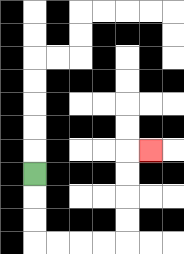{'start': '[1, 7]', 'end': '[6, 6]', 'path_directions': 'D,D,D,R,R,R,R,U,U,U,U,R', 'path_coordinates': '[[1, 7], [1, 8], [1, 9], [1, 10], [2, 10], [3, 10], [4, 10], [5, 10], [5, 9], [5, 8], [5, 7], [5, 6], [6, 6]]'}